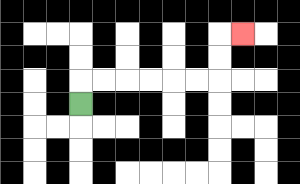{'start': '[3, 4]', 'end': '[10, 1]', 'path_directions': 'U,R,R,R,R,R,R,U,U,R', 'path_coordinates': '[[3, 4], [3, 3], [4, 3], [5, 3], [6, 3], [7, 3], [8, 3], [9, 3], [9, 2], [9, 1], [10, 1]]'}